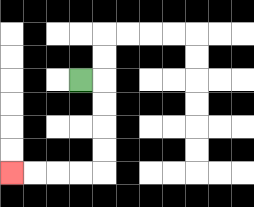{'start': '[3, 3]', 'end': '[0, 7]', 'path_directions': 'R,D,D,D,D,L,L,L,L', 'path_coordinates': '[[3, 3], [4, 3], [4, 4], [4, 5], [4, 6], [4, 7], [3, 7], [2, 7], [1, 7], [0, 7]]'}